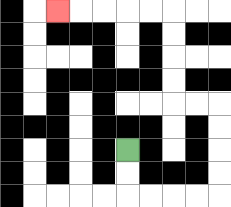{'start': '[5, 6]', 'end': '[2, 0]', 'path_directions': 'D,D,R,R,R,R,U,U,U,U,L,L,U,U,U,U,L,L,L,L,L', 'path_coordinates': '[[5, 6], [5, 7], [5, 8], [6, 8], [7, 8], [8, 8], [9, 8], [9, 7], [9, 6], [9, 5], [9, 4], [8, 4], [7, 4], [7, 3], [7, 2], [7, 1], [7, 0], [6, 0], [5, 0], [4, 0], [3, 0], [2, 0]]'}